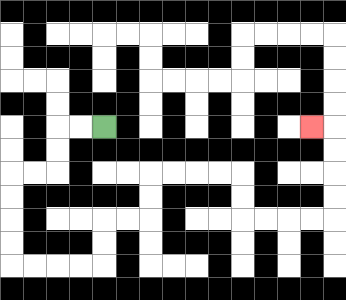{'start': '[4, 5]', 'end': '[13, 5]', 'path_directions': 'L,L,D,D,L,L,D,D,D,D,R,R,R,R,U,U,R,R,U,U,R,R,R,R,D,D,R,R,R,R,U,U,U,U,L', 'path_coordinates': '[[4, 5], [3, 5], [2, 5], [2, 6], [2, 7], [1, 7], [0, 7], [0, 8], [0, 9], [0, 10], [0, 11], [1, 11], [2, 11], [3, 11], [4, 11], [4, 10], [4, 9], [5, 9], [6, 9], [6, 8], [6, 7], [7, 7], [8, 7], [9, 7], [10, 7], [10, 8], [10, 9], [11, 9], [12, 9], [13, 9], [14, 9], [14, 8], [14, 7], [14, 6], [14, 5], [13, 5]]'}